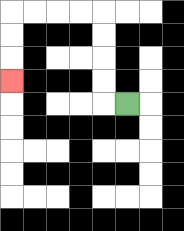{'start': '[5, 4]', 'end': '[0, 3]', 'path_directions': 'L,U,U,U,U,L,L,L,L,D,D,D', 'path_coordinates': '[[5, 4], [4, 4], [4, 3], [4, 2], [4, 1], [4, 0], [3, 0], [2, 0], [1, 0], [0, 0], [0, 1], [0, 2], [0, 3]]'}